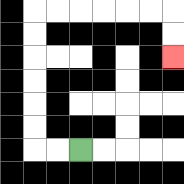{'start': '[3, 6]', 'end': '[7, 2]', 'path_directions': 'L,L,U,U,U,U,U,U,R,R,R,R,R,R,D,D', 'path_coordinates': '[[3, 6], [2, 6], [1, 6], [1, 5], [1, 4], [1, 3], [1, 2], [1, 1], [1, 0], [2, 0], [3, 0], [4, 0], [5, 0], [6, 0], [7, 0], [7, 1], [7, 2]]'}